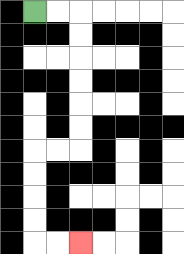{'start': '[1, 0]', 'end': '[3, 10]', 'path_directions': 'R,R,D,D,D,D,D,D,L,L,D,D,D,D,R,R', 'path_coordinates': '[[1, 0], [2, 0], [3, 0], [3, 1], [3, 2], [3, 3], [3, 4], [3, 5], [3, 6], [2, 6], [1, 6], [1, 7], [1, 8], [1, 9], [1, 10], [2, 10], [3, 10]]'}